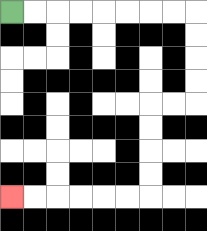{'start': '[0, 0]', 'end': '[0, 8]', 'path_directions': 'R,R,R,R,R,R,R,R,D,D,D,D,L,L,D,D,D,D,L,L,L,L,L,L', 'path_coordinates': '[[0, 0], [1, 0], [2, 0], [3, 0], [4, 0], [5, 0], [6, 0], [7, 0], [8, 0], [8, 1], [8, 2], [8, 3], [8, 4], [7, 4], [6, 4], [6, 5], [6, 6], [6, 7], [6, 8], [5, 8], [4, 8], [3, 8], [2, 8], [1, 8], [0, 8]]'}